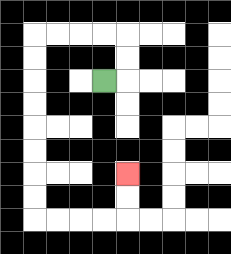{'start': '[4, 3]', 'end': '[5, 7]', 'path_directions': 'R,U,U,L,L,L,L,D,D,D,D,D,D,D,D,R,R,R,R,U,U', 'path_coordinates': '[[4, 3], [5, 3], [5, 2], [5, 1], [4, 1], [3, 1], [2, 1], [1, 1], [1, 2], [1, 3], [1, 4], [1, 5], [1, 6], [1, 7], [1, 8], [1, 9], [2, 9], [3, 9], [4, 9], [5, 9], [5, 8], [5, 7]]'}